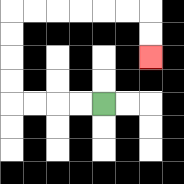{'start': '[4, 4]', 'end': '[6, 2]', 'path_directions': 'L,L,L,L,U,U,U,U,R,R,R,R,R,R,D,D', 'path_coordinates': '[[4, 4], [3, 4], [2, 4], [1, 4], [0, 4], [0, 3], [0, 2], [0, 1], [0, 0], [1, 0], [2, 0], [3, 0], [4, 0], [5, 0], [6, 0], [6, 1], [6, 2]]'}